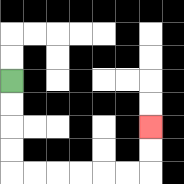{'start': '[0, 3]', 'end': '[6, 5]', 'path_directions': 'D,D,D,D,R,R,R,R,R,R,U,U', 'path_coordinates': '[[0, 3], [0, 4], [0, 5], [0, 6], [0, 7], [1, 7], [2, 7], [3, 7], [4, 7], [5, 7], [6, 7], [6, 6], [6, 5]]'}